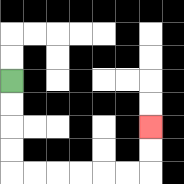{'start': '[0, 3]', 'end': '[6, 5]', 'path_directions': 'D,D,D,D,R,R,R,R,R,R,U,U', 'path_coordinates': '[[0, 3], [0, 4], [0, 5], [0, 6], [0, 7], [1, 7], [2, 7], [3, 7], [4, 7], [5, 7], [6, 7], [6, 6], [6, 5]]'}